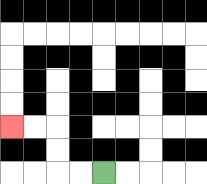{'start': '[4, 7]', 'end': '[0, 5]', 'path_directions': 'L,L,U,U,L,L', 'path_coordinates': '[[4, 7], [3, 7], [2, 7], [2, 6], [2, 5], [1, 5], [0, 5]]'}